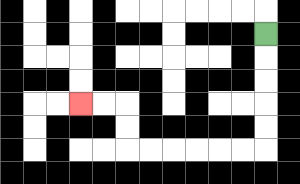{'start': '[11, 1]', 'end': '[3, 4]', 'path_directions': 'D,D,D,D,D,L,L,L,L,L,L,U,U,L,L', 'path_coordinates': '[[11, 1], [11, 2], [11, 3], [11, 4], [11, 5], [11, 6], [10, 6], [9, 6], [8, 6], [7, 6], [6, 6], [5, 6], [5, 5], [5, 4], [4, 4], [3, 4]]'}